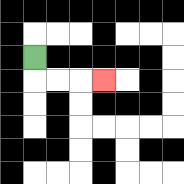{'start': '[1, 2]', 'end': '[4, 3]', 'path_directions': 'D,R,R,R', 'path_coordinates': '[[1, 2], [1, 3], [2, 3], [3, 3], [4, 3]]'}